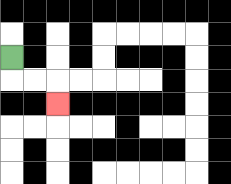{'start': '[0, 2]', 'end': '[2, 4]', 'path_directions': 'D,R,R,D', 'path_coordinates': '[[0, 2], [0, 3], [1, 3], [2, 3], [2, 4]]'}